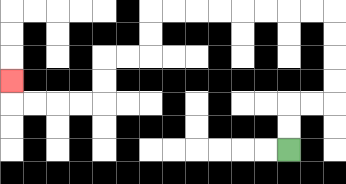{'start': '[12, 6]', 'end': '[0, 3]', 'path_directions': 'U,U,R,R,U,U,U,U,L,L,L,L,L,L,L,L,D,D,L,L,D,D,L,L,L,L,U', 'path_coordinates': '[[12, 6], [12, 5], [12, 4], [13, 4], [14, 4], [14, 3], [14, 2], [14, 1], [14, 0], [13, 0], [12, 0], [11, 0], [10, 0], [9, 0], [8, 0], [7, 0], [6, 0], [6, 1], [6, 2], [5, 2], [4, 2], [4, 3], [4, 4], [3, 4], [2, 4], [1, 4], [0, 4], [0, 3]]'}